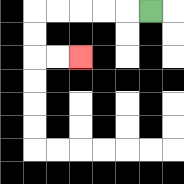{'start': '[6, 0]', 'end': '[3, 2]', 'path_directions': 'L,L,L,L,L,D,D,R,R', 'path_coordinates': '[[6, 0], [5, 0], [4, 0], [3, 0], [2, 0], [1, 0], [1, 1], [1, 2], [2, 2], [3, 2]]'}